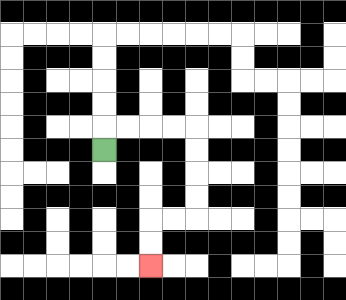{'start': '[4, 6]', 'end': '[6, 11]', 'path_directions': 'U,R,R,R,R,D,D,D,D,L,L,D,D', 'path_coordinates': '[[4, 6], [4, 5], [5, 5], [6, 5], [7, 5], [8, 5], [8, 6], [8, 7], [8, 8], [8, 9], [7, 9], [6, 9], [6, 10], [6, 11]]'}